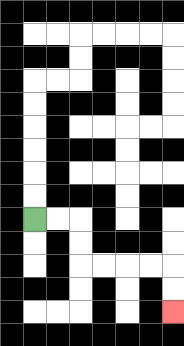{'start': '[1, 9]', 'end': '[7, 13]', 'path_directions': 'R,R,D,D,R,R,R,R,D,D', 'path_coordinates': '[[1, 9], [2, 9], [3, 9], [3, 10], [3, 11], [4, 11], [5, 11], [6, 11], [7, 11], [7, 12], [7, 13]]'}